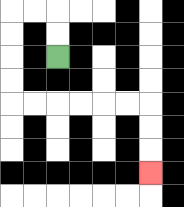{'start': '[2, 2]', 'end': '[6, 7]', 'path_directions': 'U,U,L,L,D,D,D,D,R,R,R,R,R,R,D,D,D', 'path_coordinates': '[[2, 2], [2, 1], [2, 0], [1, 0], [0, 0], [0, 1], [0, 2], [0, 3], [0, 4], [1, 4], [2, 4], [3, 4], [4, 4], [5, 4], [6, 4], [6, 5], [6, 6], [6, 7]]'}